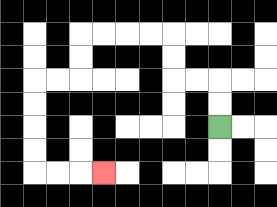{'start': '[9, 5]', 'end': '[4, 7]', 'path_directions': 'U,U,L,L,U,U,L,L,L,L,D,D,L,L,D,D,D,D,R,R,R', 'path_coordinates': '[[9, 5], [9, 4], [9, 3], [8, 3], [7, 3], [7, 2], [7, 1], [6, 1], [5, 1], [4, 1], [3, 1], [3, 2], [3, 3], [2, 3], [1, 3], [1, 4], [1, 5], [1, 6], [1, 7], [2, 7], [3, 7], [4, 7]]'}